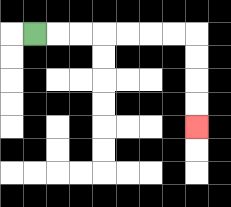{'start': '[1, 1]', 'end': '[8, 5]', 'path_directions': 'R,R,R,R,R,R,R,D,D,D,D', 'path_coordinates': '[[1, 1], [2, 1], [3, 1], [4, 1], [5, 1], [6, 1], [7, 1], [8, 1], [8, 2], [8, 3], [8, 4], [8, 5]]'}